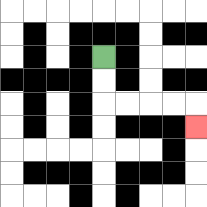{'start': '[4, 2]', 'end': '[8, 5]', 'path_directions': 'D,D,R,R,R,R,D', 'path_coordinates': '[[4, 2], [4, 3], [4, 4], [5, 4], [6, 4], [7, 4], [8, 4], [8, 5]]'}